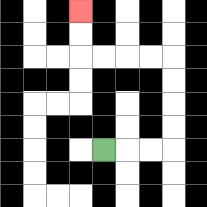{'start': '[4, 6]', 'end': '[3, 0]', 'path_directions': 'R,R,R,U,U,U,U,L,L,L,L,U,U', 'path_coordinates': '[[4, 6], [5, 6], [6, 6], [7, 6], [7, 5], [7, 4], [7, 3], [7, 2], [6, 2], [5, 2], [4, 2], [3, 2], [3, 1], [3, 0]]'}